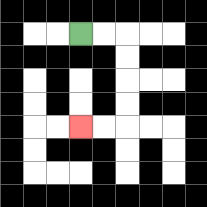{'start': '[3, 1]', 'end': '[3, 5]', 'path_directions': 'R,R,D,D,D,D,L,L', 'path_coordinates': '[[3, 1], [4, 1], [5, 1], [5, 2], [5, 3], [5, 4], [5, 5], [4, 5], [3, 5]]'}